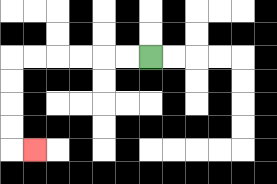{'start': '[6, 2]', 'end': '[1, 6]', 'path_directions': 'L,L,L,L,L,L,D,D,D,D,R', 'path_coordinates': '[[6, 2], [5, 2], [4, 2], [3, 2], [2, 2], [1, 2], [0, 2], [0, 3], [0, 4], [0, 5], [0, 6], [1, 6]]'}